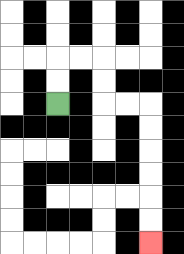{'start': '[2, 4]', 'end': '[6, 10]', 'path_directions': 'U,U,R,R,D,D,R,R,D,D,D,D,D,D', 'path_coordinates': '[[2, 4], [2, 3], [2, 2], [3, 2], [4, 2], [4, 3], [4, 4], [5, 4], [6, 4], [6, 5], [6, 6], [6, 7], [6, 8], [6, 9], [6, 10]]'}